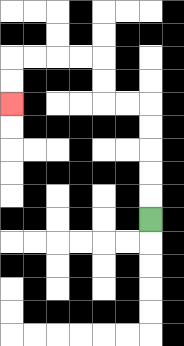{'start': '[6, 9]', 'end': '[0, 4]', 'path_directions': 'U,U,U,U,U,L,L,U,U,L,L,L,L,D,D', 'path_coordinates': '[[6, 9], [6, 8], [6, 7], [6, 6], [6, 5], [6, 4], [5, 4], [4, 4], [4, 3], [4, 2], [3, 2], [2, 2], [1, 2], [0, 2], [0, 3], [0, 4]]'}